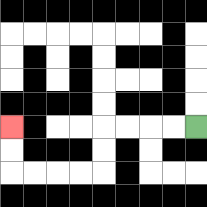{'start': '[8, 5]', 'end': '[0, 5]', 'path_directions': 'L,L,L,L,D,D,L,L,L,L,U,U', 'path_coordinates': '[[8, 5], [7, 5], [6, 5], [5, 5], [4, 5], [4, 6], [4, 7], [3, 7], [2, 7], [1, 7], [0, 7], [0, 6], [0, 5]]'}